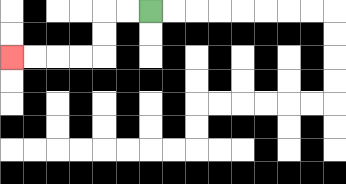{'start': '[6, 0]', 'end': '[0, 2]', 'path_directions': 'L,L,D,D,L,L,L,L', 'path_coordinates': '[[6, 0], [5, 0], [4, 0], [4, 1], [4, 2], [3, 2], [2, 2], [1, 2], [0, 2]]'}